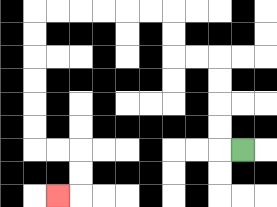{'start': '[10, 6]', 'end': '[2, 8]', 'path_directions': 'L,U,U,U,U,L,L,U,U,L,L,L,L,L,L,D,D,D,D,D,D,R,R,D,D,L', 'path_coordinates': '[[10, 6], [9, 6], [9, 5], [9, 4], [9, 3], [9, 2], [8, 2], [7, 2], [7, 1], [7, 0], [6, 0], [5, 0], [4, 0], [3, 0], [2, 0], [1, 0], [1, 1], [1, 2], [1, 3], [1, 4], [1, 5], [1, 6], [2, 6], [3, 6], [3, 7], [3, 8], [2, 8]]'}